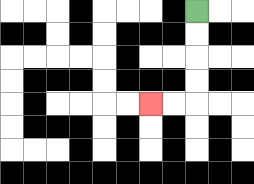{'start': '[8, 0]', 'end': '[6, 4]', 'path_directions': 'D,D,D,D,L,L', 'path_coordinates': '[[8, 0], [8, 1], [8, 2], [8, 3], [8, 4], [7, 4], [6, 4]]'}